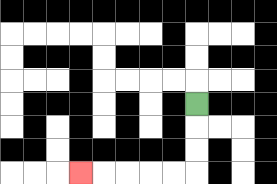{'start': '[8, 4]', 'end': '[3, 7]', 'path_directions': 'D,D,D,L,L,L,L,L', 'path_coordinates': '[[8, 4], [8, 5], [8, 6], [8, 7], [7, 7], [6, 7], [5, 7], [4, 7], [3, 7]]'}